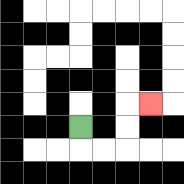{'start': '[3, 5]', 'end': '[6, 4]', 'path_directions': 'D,R,R,U,U,R', 'path_coordinates': '[[3, 5], [3, 6], [4, 6], [5, 6], [5, 5], [5, 4], [6, 4]]'}